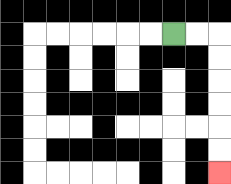{'start': '[7, 1]', 'end': '[9, 7]', 'path_directions': 'R,R,D,D,D,D,D,D', 'path_coordinates': '[[7, 1], [8, 1], [9, 1], [9, 2], [9, 3], [9, 4], [9, 5], [9, 6], [9, 7]]'}